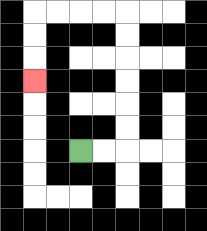{'start': '[3, 6]', 'end': '[1, 3]', 'path_directions': 'R,R,U,U,U,U,U,U,L,L,L,L,D,D,D', 'path_coordinates': '[[3, 6], [4, 6], [5, 6], [5, 5], [5, 4], [5, 3], [5, 2], [5, 1], [5, 0], [4, 0], [3, 0], [2, 0], [1, 0], [1, 1], [1, 2], [1, 3]]'}